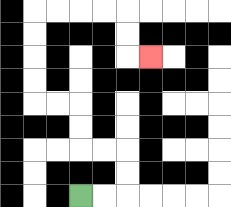{'start': '[3, 8]', 'end': '[6, 2]', 'path_directions': 'R,R,U,U,L,L,U,U,L,L,U,U,U,U,R,R,R,R,D,D,R', 'path_coordinates': '[[3, 8], [4, 8], [5, 8], [5, 7], [5, 6], [4, 6], [3, 6], [3, 5], [3, 4], [2, 4], [1, 4], [1, 3], [1, 2], [1, 1], [1, 0], [2, 0], [3, 0], [4, 0], [5, 0], [5, 1], [5, 2], [6, 2]]'}